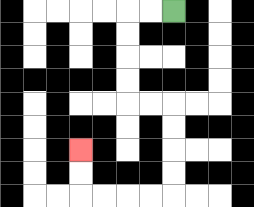{'start': '[7, 0]', 'end': '[3, 6]', 'path_directions': 'L,L,D,D,D,D,R,R,D,D,D,D,L,L,L,L,U,U', 'path_coordinates': '[[7, 0], [6, 0], [5, 0], [5, 1], [5, 2], [5, 3], [5, 4], [6, 4], [7, 4], [7, 5], [7, 6], [7, 7], [7, 8], [6, 8], [5, 8], [4, 8], [3, 8], [3, 7], [3, 6]]'}